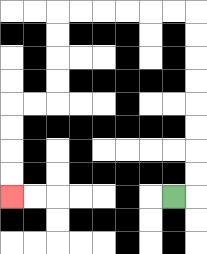{'start': '[7, 8]', 'end': '[0, 8]', 'path_directions': 'R,U,U,U,U,U,U,U,U,L,L,L,L,L,L,D,D,D,D,L,L,D,D,D,D', 'path_coordinates': '[[7, 8], [8, 8], [8, 7], [8, 6], [8, 5], [8, 4], [8, 3], [8, 2], [8, 1], [8, 0], [7, 0], [6, 0], [5, 0], [4, 0], [3, 0], [2, 0], [2, 1], [2, 2], [2, 3], [2, 4], [1, 4], [0, 4], [0, 5], [0, 6], [0, 7], [0, 8]]'}